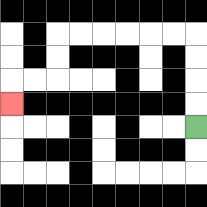{'start': '[8, 5]', 'end': '[0, 4]', 'path_directions': 'U,U,U,U,L,L,L,L,L,L,D,D,L,L,D', 'path_coordinates': '[[8, 5], [8, 4], [8, 3], [8, 2], [8, 1], [7, 1], [6, 1], [5, 1], [4, 1], [3, 1], [2, 1], [2, 2], [2, 3], [1, 3], [0, 3], [0, 4]]'}